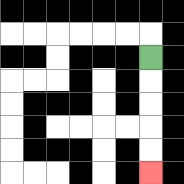{'start': '[6, 2]', 'end': '[6, 7]', 'path_directions': 'D,D,D,D,D', 'path_coordinates': '[[6, 2], [6, 3], [6, 4], [6, 5], [6, 6], [6, 7]]'}